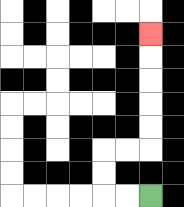{'start': '[6, 8]', 'end': '[6, 1]', 'path_directions': 'L,L,U,U,R,R,U,U,U,U,U', 'path_coordinates': '[[6, 8], [5, 8], [4, 8], [4, 7], [4, 6], [5, 6], [6, 6], [6, 5], [6, 4], [6, 3], [6, 2], [6, 1]]'}